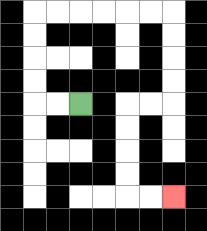{'start': '[3, 4]', 'end': '[7, 8]', 'path_directions': 'L,L,U,U,U,U,R,R,R,R,R,R,D,D,D,D,L,L,D,D,D,D,R,R', 'path_coordinates': '[[3, 4], [2, 4], [1, 4], [1, 3], [1, 2], [1, 1], [1, 0], [2, 0], [3, 0], [4, 0], [5, 0], [6, 0], [7, 0], [7, 1], [7, 2], [7, 3], [7, 4], [6, 4], [5, 4], [5, 5], [5, 6], [5, 7], [5, 8], [6, 8], [7, 8]]'}